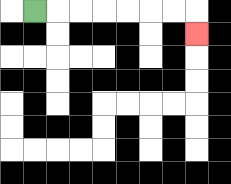{'start': '[1, 0]', 'end': '[8, 1]', 'path_directions': 'R,R,R,R,R,R,R,D', 'path_coordinates': '[[1, 0], [2, 0], [3, 0], [4, 0], [5, 0], [6, 0], [7, 0], [8, 0], [8, 1]]'}